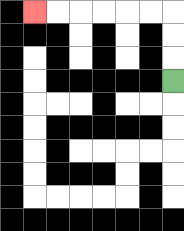{'start': '[7, 3]', 'end': '[1, 0]', 'path_directions': 'U,U,U,L,L,L,L,L,L', 'path_coordinates': '[[7, 3], [7, 2], [7, 1], [7, 0], [6, 0], [5, 0], [4, 0], [3, 0], [2, 0], [1, 0]]'}